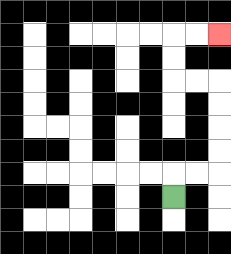{'start': '[7, 8]', 'end': '[9, 1]', 'path_directions': 'U,R,R,U,U,U,U,L,L,U,U,R,R', 'path_coordinates': '[[7, 8], [7, 7], [8, 7], [9, 7], [9, 6], [9, 5], [9, 4], [9, 3], [8, 3], [7, 3], [7, 2], [7, 1], [8, 1], [9, 1]]'}